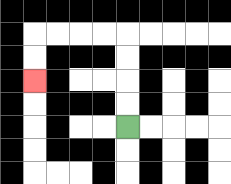{'start': '[5, 5]', 'end': '[1, 3]', 'path_directions': 'U,U,U,U,L,L,L,L,D,D', 'path_coordinates': '[[5, 5], [5, 4], [5, 3], [5, 2], [5, 1], [4, 1], [3, 1], [2, 1], [1, 1], [1, 2], [1, 3]]'}